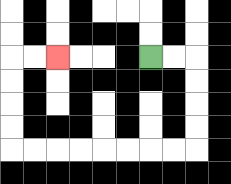{'start': '[6, 2]', 'end': '[2, 2]', 'path_directions': 'R,R,D,D,D,D,L,L,L,L,L,L,L,L,U,U,U,U,R,R', 'path_coordinates': '[[6, 2], [7, 2], [8, 2], [8, 3], [8, 4], [8, 5], [8, 6], [7, 6], [6, 6], [5, 6], [4, 6], [3, 6], [2, 6], [1, 6], [0, 6], [0, 5], [0, 4], [0, 3], [0, 2], [1, 2], [2, 2]]'}